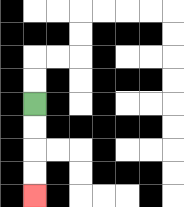{'start': '[1, 4]', 'end': '[1, 8]', 'path_directions': 'D,D,D,D', 'path_coordinates': '[[1, 4], [1, 5], [1, 6], [1, 7], [1, 8]]'}